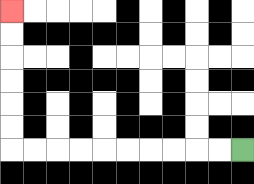{'start': '[10, 6]', 'end': '[0, 0]', 'path_directions': 'L,L,L,L,L,L,L,L,L,L,U,U,U,U,U,U', 'path_coordinates': '[[10, 6], [9, 6], [8, 6], [7, 6], [6, 6], [5, 6], [4, 6], [3, 6], [2, 6], [1, 6], [0, 6], [0, 5], [0, 4], [0, 3], [0, 2], [0, 1], [0, 0]]'}